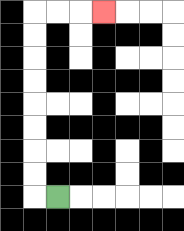{'start': '[2, 8]', 'end': '[4, 0]', 'path_directions': 'L,U,U,U,U,U,U,U,U,R,R,R', 'path_coordinates': '[[2, 8], [1, 8], [1, 7], [1, 6], [1, 5], [1, 4], [1, 3], [1, 2], [1, 1], [1, 0], [2, 0], [3, 0], [4, 0]]'}